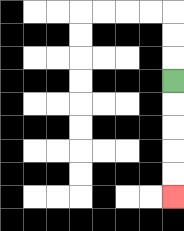{'start': '[7, 3]', 'end': '[7, 8]', 'path_directions': 'D,D,D,D,D', 'path_coordinates': '[[7, 3], [7, 4], [7, 5], [7, 6], [7, 7], [7, 8]]'}